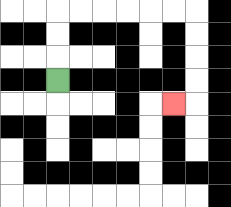{'start': '[2, 3]', 'end': '[7, 4]', 'path_directions': 'U,U,U,R,R,R,R,R,R,D,D,D,D,L', 'path_coordinates': '[[2, 3], [2, 2], [2, 1], [2, 0], [3, 0], [4, 0], [5, 0], [6, 0], [7, 0], [8, 0], [8, 1], [8, 2], [8, 3], [8, 4], [7, 4]]'}